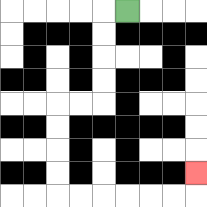{'start': '[5, 0]', 'end': '[8, 7]', 'path_directions': 'L,D,D,D,D,L,L,D,D,D,D,R,R,R,R,R,R,U', 'path_coordinates': '[[5, 0], [4, 0], [4, 1], [4, 2], [4, 3], [4, 4], [3, 4], [2, 4], [2, 5], [2, 6], [2, 7], [2, 8], [3, 8], [4, 8], [5, 8], [6, 8], [7, 8], [8, 8], [8, 7]]'}